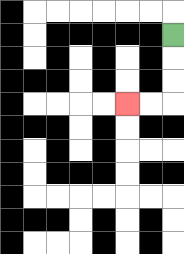{'start': '[7, 1]', 'end': '[5, 4]', 'path_directions': 'D,D,D,L,L', 'path_coordinates': '[[7, 1], [7, 2], [7, 3], [7, 4], [6, 4], [5, 4]]'}